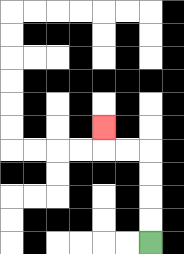{'start': '[6, 10]', 'end': '[4, 5]', 'path_directions': 'U,U,U,U,L,L,U', 'path_coordinates': '[[6, 10], [6, 9], [6, 8], [6, 7], [6, 6], [5, 6], [4, 6], [4, 5]]'}